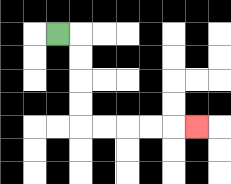{'start': '[2, 1]', 'end': '[8, 5]', 'path_directions': 'R,D,D,D,D,R,R,R,R,R', 'path_coordinates': '[[2, 1], [3, 1], [3, 2], [3, 3], [3, 4], [3, 5], [4, 5], [5, 5], [6, 5], [7, 5], [8, 5]]'}